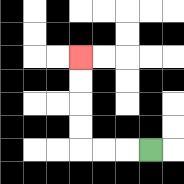{'start': '[6, 6]', 'end': '[3, 2]', 'path_directions': 'L,L,L,U,U,U,U', 'path_coordinates': '[[6, 6], [5, 6], [4, 6], [3, 6], [3, 5], [3, 4], [3, 3], [3, 2]]'}